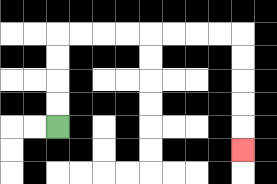{'start': '[2, 5]', 'end': '[10, 6]', 'path_directions': 'U,U,U,U,R,R,R,R,R,R,R,R,D,D,D,D,D', 'path_coordinates': '[[2, 5], [2, 4], [2, 3], [2, 2], [2, 1], [3, 1], [4, 1], [5, 1], [6, 1], [7, 1], [8, 1], [9, 1], [10, 1], [10, 2], [10, 3], [10, 4], [10, 5], [10, 6]]'}